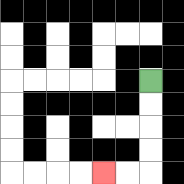{'start': '[6, 3]', 'end': '[4, 7]', 'path_directions': 'D,D,D,D,L,L', 'path_coordinates': '[[6, 3], [6, 4], [6, 5], [6, 6], [6, 7], [5, 7], [4, 7]]'}